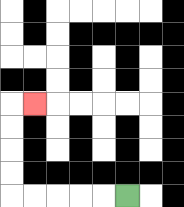{'start': '[5, 8]', 'end': '[1, 4]', 'path_directions': 'L,L,L,L,L,U,U,U,U,R', 'path_coordinates': '[[5, 8], [4, 8], [3, 8], [2, 8], [1, 8], [0, 8], [0, 7], [0, 6], [0, 5], [0, 4], [1, 4]]'}